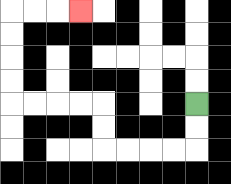{'start': '[8, 4]', 'end': '[3, 0]', 'path_directions': 'D,D,L,L,L,L,U,U,L,L,L,L,U,U,U,U,R,R,R', 'path_coordinates': '[[8, 4], [8, 5], [8, 6], [7, 6], [6, 6], [5, 6], [4, 6], [4, 5], [4, 4], [3, 4], [2, 4], [1, 4], [0, 4], [0, 3], [0, 2], [0, 1], [0, 0], [1, 0], [2, 0], [3, 0]]'}